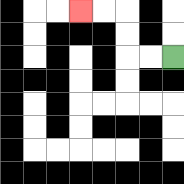{'start': '[7, 2]', 'end': '[3, 0]', 'path_directions': 'L,L,U,U,L,L', 'path_coordinates': '[[7, 2], [6, 2], [5, 2], [5, 1], [5, 0], [4, 0], [3, 0]]'}